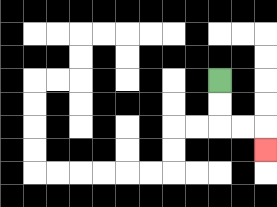{'start': '[9, 3]', 'end': '[11, 6]', 'path_directions': 'D,D,R,R,D', 'path_coordinates': '[[9, 3], [9, 4], [9, 5], [10, 5], [11, 5], [11, 6]]'}